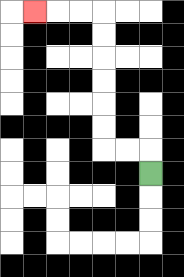{'start': '[6, 7]', 'end': '[1, 0]', 'path_directions': 'U,L,L,U,U,U,U,U,U,L,L,L', 'path_coordinates': '[[6, 7], [6, 6], [5, 6], [4, 6], [4, 5], [4, 4], [4, 3], [4, 2], [4, 1], [4, 0], [3, 0], [2, 0], [1, 0]]'}